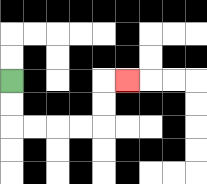{'start': '[0, 3]', 'end': '[5, 3]', 'path_directions': 'D,D,R,R,R,R,U,U,R', 'path_coordinates': '[[0, 3], [0, 4], [0, 5], [1, 5], [2, 5], [3, 5], [4, 5], [4, 4], [4, 3], [5, 3]]'}